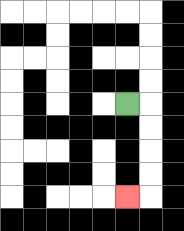{'start': '[5, 4]', 'end': '[5, 8]', 'path_directions': 'R,D,D,D,D,L', 'path_coordinates': '[[5, 4], [6, 4], [6, 5], [6, 6], [6, 7], [6, 8], [5, 8]]'}